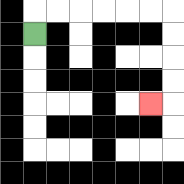{'start': '[1, 1]', 'end': '[6, 4]', 'path_directions': 'U,R,R,R,R,R,R,D,D,D,D,L', 'path_coordinates': '[[1, 1], [1, 0], [2, 0], [3, 0], [4, 0], [5, 0], [6, 0], [7, 0], [7, 1], [7, 2], [7, 3], [7, 4], [6, 4]]'}